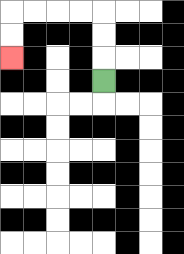{'start': '[4, 3]', 'end': '[0, 2]', 'path_directions': 'U,U,U,L,L,L,L,D,D', 'path_coordinates': '[[4, 3], [4, 2], [4, 1], [4, 0], [3, 0], [2, 0], [1, 0], [0, 0], [0, 1], [0, 2]]'}